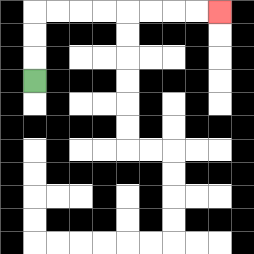{'start': '[1, 3]', 'end': '[9, 0]', 'path_directions': 'U,U,U,R,R,R,R,R,R,R,R', 'path_coordinates': '[[1, 3], [1, 2], [1, 1], [1, 0], [2, 0], [3, 0], [4, 0], [5, 0], [6, 0], [7, 0], [8, 0], [9, 0]]'}